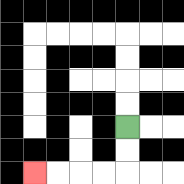{'start': '[5, 5]', 'end': '[1, 7]', 'path_directions': 'D,D,L,L,L,L', 'path_coordinates': '[[5, 5], [5, 6], [5, 7], [4, 7], [3, 7], [2, 7], [1, 7]]'}